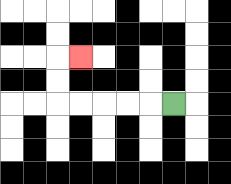{'start': '[7, 4]', 'end': '[3, 2]', 'path_directions': 'L,L,L,L,L,U,U,R', 'path_coordinates': '[[7, 4], [6, 4], [5, 4], [4, 4], [3, 4], [2, 4], [2, 3], [2, 2], [3, 2]]'}